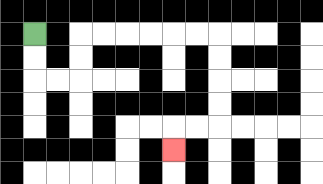{'start': '[1, 1]', 'end': '[7, 6]', 'path_directions': 'D,D,R,R,U,U,R,R,R,R,R,R,D,D,D,D,L,L,D', 'path_coordinates': '[[1, 1], [1, 2], [1, 3], [2, 3], [3, 3], [3, 2], [3, 1], [4, 1], [5, 1], [6, 1], [7, 1], [8, 1], [9, 1], [9, 2], [9, 3], [9, 4], [9, 5], [8, 5], [7, 5], [7, 6]]'}